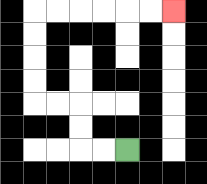{'start': '[5, 6]', 'end': '[7, 0]', 'path_directions': 'L,L,U,U,L,L,U,U,U,U,R,R,R,R,R,R', 'path_coordinates': '[[5, 6], [4, 6], [3, 6], [3, 5], [3, 4], [2, 4], [1, 4], [1, 3], [1, 2], [1, 1], [1, 0], [2, 0], [3, 0], [4, 0], [5, 0], [6, 0], [7, 0]]'}